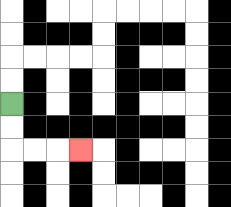{'start': '[0, 4]', 'end': '[3, 6]', 'path_directions': 'D,D,R,R,R', 'path_coordinates': '[[0, 4], [0, 5], [0, 6], [1, 6], [2, 6], [3, 6]]'}